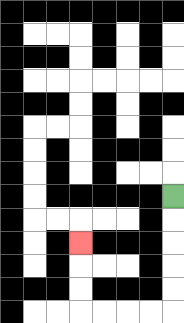{'start': '[7, 8]', 'end': '[3, 10]', 'path_directions': 'D,D,D,D,D,L,L,L,L,U,U,U', 'path_coordinates': '[[7, 8], [7, 9], [7, 10], [7, 11], [7, 12], [7, 13], [6, 13], [5, 13], [4, 13], [3, 13], [3, 12], [3, 11], [3, 10]]'}